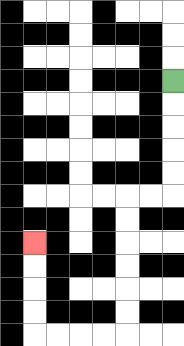{'start': '[7, 3]', 'end': '[1, 10]', 'path_directions': 'D,D,D,D,D,L,L,D,D,D,D,D,D,L,L,L,L,U,U,U,U', 'path_coordinates': '[[7, 3], [7, 4], [7, 5], [7, 6], [7, 7], [7, 8], [6, 8], [5, 8], [5, 9], [5, 10], [5, 11], [5, 12], [5, 13], [5, 14], [4, 14], [3, 14], [2, 14], [1, 14], [1, 13], [1, 12], [1, 11], [1, 10]]'}